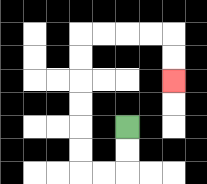{'start': '[5, 5]', 'end': '[7, 3]', 'path_directions': 'D,D,L,L,U,U,U,U,U,U,R,R,R,R,D,D', 'path_coordinates': '[[5, 5], [5, 6], [5, 7], [4, 7], [3, 7], [3, 6], [3, 5], [3, 4], [3, 3], [3, 2], [3, 1], [4, 1], [5, 1], [6, 1], [7, 1], [7, 2], [7, 3]]'}